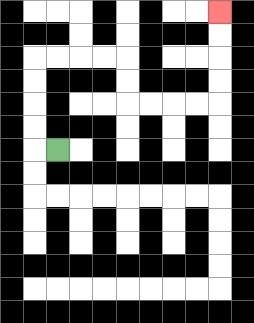{'start': '[2, 6]', 'end': '[9, 0]', 'path_directions': 'L,U,U,U,U,R,R,R,R,D,D,R,R,R,R,U,U,U,U', 'path_coordinates': '[[2, 6], [1, 6], [1, 5], [1, 4], [1, 3], [1, 2], [2, 2], [3, 2], [4, 2], [5, 2], [5, 3], [5, 4], [6, 4], [7, 4], [8, 4], [9, 4], [9, 3], [9, 2], [9, 1], [9, 0]]'}